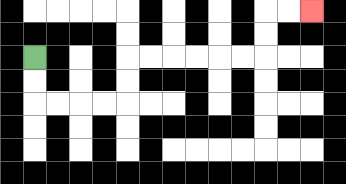{'start': '[1, 2]', 'end': '[13, 0]', 'path_directions': 'D,D,R,R,R,R,U,U,R,R,R,R,R,R,U,U,R,R', 'path_coordinates': '[[1, 2], [1, 3], [1, 4], [2, 4], [3, 4], [4, 4], [5, 4], [5, 3], [5, 2], [6, 2], [7, 2], [8, 2], [9, 2], [10, 2], [11, 2], [11, 1], [11, 0], [12, 0], [13, 0]]'}